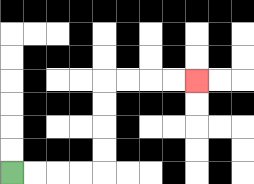{'start': '[0, 7]', 'end': '[8, 3]', 'path_directions': 'R,R,R,R,U,U,U,U,R,R,R,R', 'path_coordinates': '[[0, 7], [1, 7], [2, 7], [3, 7], [4, 7], [4, 6], [4, 5], [4, 4], [4, 3], [5, 3], [6, 3], [7, 3], [8, 3]]'}